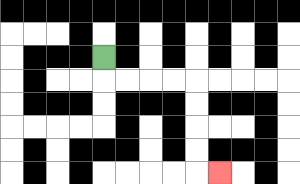{'start': '[4, 2]', 'end': '[9, 7]', 'path_directions': 'D,R,R,R,R,D,D,D,D,R', 'path_coordinates': '[[4, 2], [4, 3], [5, 3], [6, 3], [7, 3], [8, 3], [8, 4], [8, 5], [8, 6], [8, 7], [9, 7]]'}